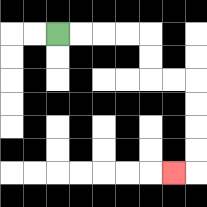{'start': '[2, 1]', 'end': '[7, 7]', 'path_directions': 'R,R,R,R,D,D,R,R,D,D,D,D,L', 'path_coordinates': '[[2, 1], [3, 1], [4, 1], [5, 1], [6, 1], [6, 2], [6, 3], [7, 3], [8, 3], [8, 4], [8, 5], [8, 6], [8, 7], [7, 7]]'}